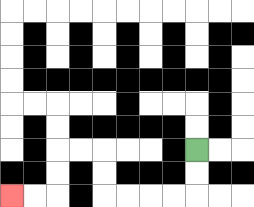{'start': '[8, 6]', 'end': '[0, 8]', 'path_directions': 'D,D,L,L,L,L,U,U,L,L,D,D,L,L', 'path_coordinates': '[[8, 6], [8, 7], [8, 8], [7, 8], [6, 8], [5, 8], [4, 8], [4, 7], [4, 6], [3, 6], [2, 6], [2, 7], [2, 8], [1, 8], [0, 8]]'}